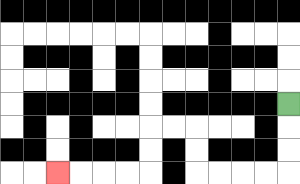{'start': '[12, 4]', 'end': '[2, 7]', 'path_directions': 'D,D,D,L,L,L,L,U,U,L,L,D,D,L,L,L,L', 'path_coordinates': '[[12, 4], [12, 5], [12, 6], [12, 7], [11, 7], [10, 7], [9, 7], [8, 7], [8, 6], [8, 5], [7, 5], [6, 5], [6, 6], [6, 7], [5, 7], [4, 7], [3, 7], [2, 7]]'}